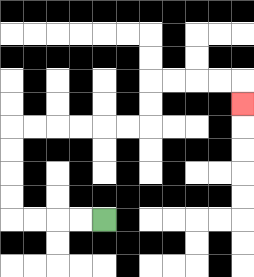{'start': '[4, 9]', 'end': '[10, 4]', 'path_directions': 'L,L,L,L,U,U,U,U,R,R,R,R,R,R,U,U,R,R,R,R,D', 'path_coordinates': '[[4, 9], [3, 9], [2, 9], [1, 9], [0, 9], [0, 8], [0, 7], [0, 6], [0, 5], [1, 5], [2, 5], [3, 5], [4, 5], [5, 5], [6, 5], [6, 4], [6, 3], [7, 3], [8, 3], [9, 3], [10, 3], [10, 4]]'}